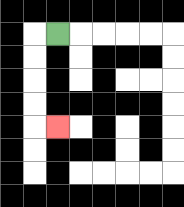{'start': '[2, 1]', 'end': '[2, 5]', 'path_directions': 'L,D,D,D,D,R', 'path_coordinates': '[[2, 1], [1, 1], [1, 2], [1, 3], [1, 4], [1, 5], [2, 5]]'}